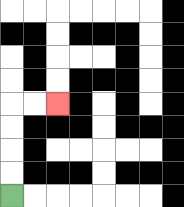{'start': '[0, 8]', 'end': '[2, 4]', 'path_directions': 'U,U,U,U,R,R', 'path_coordinates': '[[0, 8], [0, 7], [0, 6], [0, 5], [0, 4], [1, 4], [2, 4]]'}